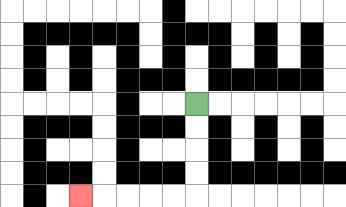{'start': '[8, 4]', 'end': '[3, 8]', 'path_directions': 'D,D,D,D,L,L,L,L,L', 'path_coordinates': '[[8, 4], [8, 5], [8, 6], [8, 7], [8, 8], [7, 8], [6, 8], [5, 8], [4, 8], [3, 8]]'}